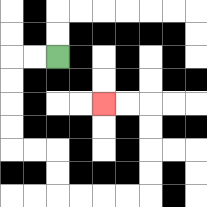{'start': '[2, 2]', 'end': '[4, 4]', 'path_directions': 'L,L,D,D,D,D,R,R,D,D,R,R,R,R,U,U,U,U,L,L', 'path_coordinates': '[[2, 2], [1, 2], [0, 2], [0, 3], [0, 4], [0, 5], [0, 6], [1, 6], [2, 6], [2, 7], [2, 8], [3, 8], [4, 8], [5, 8], [6, 8], [6, 7], [6, 6], [6, 5], [6, 4], [5, 4], [4, 4]]'}